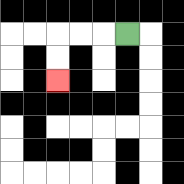{'start': '[5, 1]', 'end': '[2, 3]', 'path_directions': 'L,L,L,D,D', 'path_coordinates': '[[5, 1], [4, 1], [3, 1], [2, 1], [2, 2], [2, 3]]'}